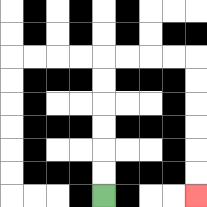{'start': '[4, 8]', 'end': '[8, 8]', 'path_directions': 'U,U,U,U,U,U,R,R,R,R,D,D,D,D,D,D', 'path_coordinates': '[[4, 8], [4, 7], [4, 6], [4, 5], [4, 4], [4, 3], [4, 2], [5, 2], [6, 2], [7, 2], [8, 2], [8, 3], [8, 4], [8, 5], [8, 6], [8, 7], [8, 8]]'}